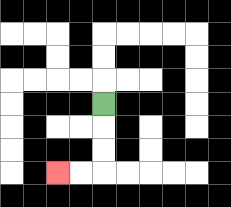{'start': '[4, 4]', 'end': '[2, 7]', 'path_directions': 'D,D,D,L,L', 'path_coordinates': '[[4, 4], [4, 5], [4, 6], [4, 7], [3, 7], [2, 7]]'}